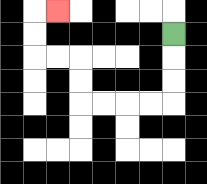{'start': '[7, 1]', 'end': '[2, 0]', 'path_directions': 'D,D,D,L,L,L,L,U,U,L,L,U,U,R', 'path_coordinates': '[[7, 1], [7, 2], [7, 3], [7, 4], [6, 4], [5, 4], [4, 4], [3, 4], [3, 3], [3, 2], [2, 2], [1, 2], [1, 1], [1, 0], [2, 0]]'}